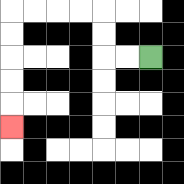{'start': '[6, 2]', 'end': '[0, 5]', 'path_directions': 'L,L,U,U,L,L,L,L,D,D,D,D,D', 'path_coordinates': '[[6, 2], [5, 2], [4, 2], [4, 1], [4, 0], [3, 0], [2, 0], [1, 0], [0, 0], [0, 1], [0, 2], [0, 3], [0, 4], [0, 5]]'}